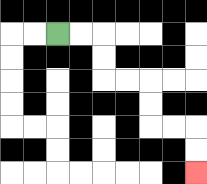{'start': '[2, 1]', 'end': '[8, 7]', 'path_directions': 'R,R,D,D,R,R,D,D,R,R,D,D', 'path_coordinates': '[[2, 1], [3, 1], [4, 1], [4, 2], [4, 3], [5, 3], [6, 3], [6, 4], [6, 5], [7, 5], [8, 5], [8, 6], [8, 7]]'}